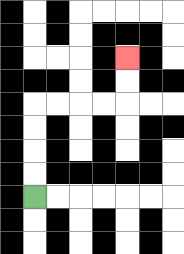{'start': '[1, 8]', 'end': '[5, 2]', 'path_directions': 'U,U,U,U,R,R,R,R,U,U', 'path_coordinates': '[[1, 8], [1, 7], [1, 6], [1, 5], [1, 4], [2, 4], [3, 4], [4, 4], [5, 4], [5, 3], [5, 2]]'}